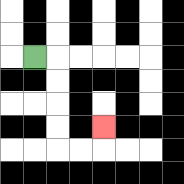{'start': '[1, 2]', 'end': '[4, 5]', 'path_directions': 'R,D,D,D,D,R,R,U', 'path_coordinates': '[[1, 2], [2, 2], [2, 3], [2, 4], [2, 5], [2, 6], [3, 6], [4, 6], [4, 5]]'}